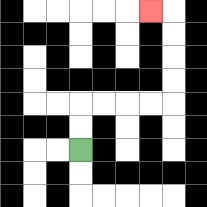{'start': '[3, 6]', 'end': '[6, 0]', 'path_directions': 'U,U,R,R,R,R,U,U,U,U,L', 'path_coordinates': '[[3, 6], [3, 5], [3, 4], [4, 4], [5, 4], [6, 4], [7, 4], [7, 3], [7, 2], [7, 1], [7, 0], [6, 0]]'}